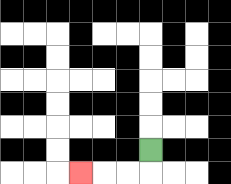{'start': '[6, 6]', 'end': '[3, 7]', 'path_directions': 'D,L,L,L', 'path_coordinates': '[[6, 6], [6, 7], [5, 7], [4, 7], [3, 7]]'}